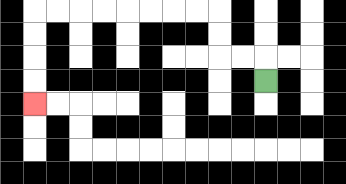{'start': '[11, 3]', 'end': '[1, 4]', 'path_directions': 'U,L,L,U,U,L,L,L,L,L,L,L,L,D,D,D,D', 'path_coordinates': '[[11, 3], [11, 2], [10, 2], [9, 2], [9, 1], [9, 0], [8, 0], [7, 0], [6, 0], [5, 0], [4, 0], [3, 0], [2, 0], [1, 0], [1, 1], [1, 2], [1, 3], [1, 4]]'}